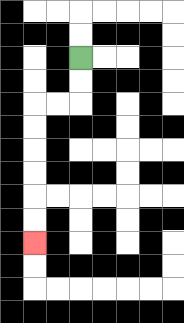{'start': '[3, 2]', 'end': '[1, 10]', 'path_directions': 'D,D,L,L,D,D,D,D,D,D', 'path_coordinates': '[[3, 2], [3, 3], [3, 4], [2, 4], [1, 4], [1, 5], [1, 6], [1, 7], [1, 8], [1, 9], [1, 10]]'}